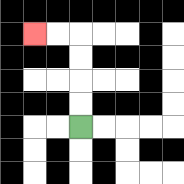{'start': '[3, 5]', 'end': '[1, 1]', 'path_directions': 'U,U,U,U,L,L', 'path_coordinates': '[[3, 5], [3, 4], [3, 3], [3, 2], [3, 1], [2, 1], [1, 1]]'}